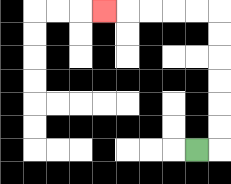{'start': '[8, 6]', 'end': '[4, 0]', 'path_directions': 'R,U,U,U,U,U,U,L,L,L,L,L', 'path_coordinates': '[[8, 6], [9, 6], [9, 5], [9, 4], [9, 3], [9, 2], [9, 1], [9, 0], [8, 0], [7, 0], [6, 0], [5, 0], [4, 0]]'}